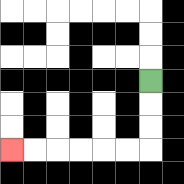{'start': '[6, 3]', 'end': '[0, 6]', 'path_directions': 'D,D,D,L,L,L,L,L,L', 'path_coordinates': '[[6, 3], [6, 4], [6, 5], [6, 6], [5, 6], [4, 6], [3, 6], [2, 6], [1, 6], [0, 6]]'}